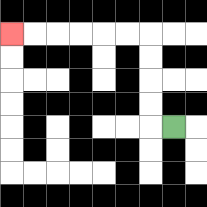{'start': '[7, 5]', 'end': '[0, 1]', 'path_directions': 'L,U,U,U,U,L,L,L,L,L,L', 'path_coordinates': '[[7, 5], [6, 5], [6, 4], [6, 3], [6, 2], [6, 1], [5, 1], [4, 1], [3, 1], [2, 1], [1, 1], [0, 1]]'}